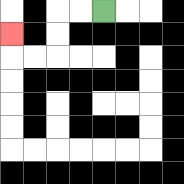{'start': '[4, 0]', 'end': '[0, 1]', 'path_directions': 'L,L,D,D,L,L,U', 'path_coordinates': '[[4, 0], [3, 0], [2, 0], [2, 1], [2, 2], [1, 2], [0, 2], [0, 1]]'}